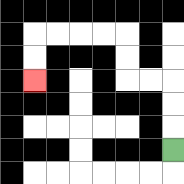{'start': '[7, 6]', 'end': '[1, 3]', 'path_directions': 'U,U,U,L,L,U,U,L,L,L,L,D,D', 'path_coordinates': '[[7, 6], [7, 5], [7, 4], [7, 3], [6, 3], [5, 3], [5, 2], [5, 1], [4, 1], [3, 1], [2, 1], [1, 1], [1, 2], [1, 3]]'}